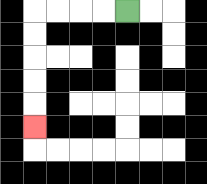{'start': '[5, 0]', 'end': '[1, 5]', 'path_directions': 'L,L,L,L,D,D,D,D,D', 'path_coordinates': '[[5, 0], [4, 0], [3, 0], [2, 0], [1, 0], [1, 1], [1, 2], [1, 3], [1, 4], [1, 5]]'}